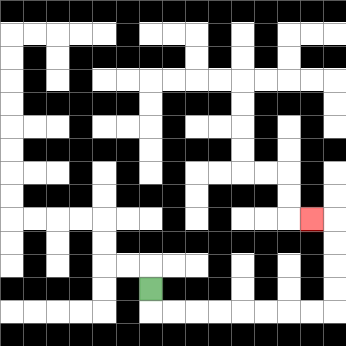{'start': '[6, 12]', 'end': '[13, 9]', 'path_directions': 'D,R,R,R,R,R,R,R,R,U,U,U,U,L', 'path_coordinates': '[[6, 12], [6, 13], [7, 13], [8, 13], [9, 13], [10, 13], [11, 13], [12, 13], [13, 13], [14, 13], [14, 12], [14, 11], [14, 10], [14, 9], [13, 9]]'}